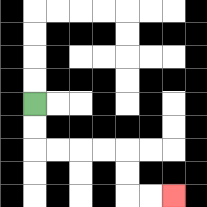{'start': '[1, 4]', 'end': '[7, 8]', 'path_directions': 'D,D,R,R,R,R,D,D,R,R', 'path_coordinates': '[[1, 4], [1, 5], [1, 6], [2, 6], [3, 6], [4, 6], [5, 6], [5, 7], [5, 8], [6, 8], [7, 8]]'}